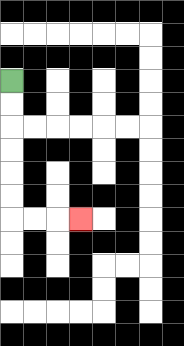{'start': '[0, 3]', 'end': '[3, 9]', 'path_directions': 'D,D,D,D,D,D,R,R,R', 'path_coordinates': '[[0, 3], [0, 4], [0, 5], [0, 6], [0, 7], [0, 8], [0, 9], [1, 9], [2, 9], [3, 9]]'}